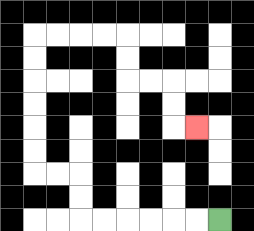{'start': '[9, 9]', 'end': '[8, 5]', 'path_directions': 'L,L,L,L,L,L,U,U,L,L,U,U,U,U,U,U,R,R,R,R,D,D,R,R,D,D,R', 'path_coordinates': '[[9, 9], [8, 9], [7, 9], [6, 9], [5, 9], [4, 9], [3, 9], [3, 8], [3, 7], [2, 7], [1, 7], [1, 6], [1, 5], [1, 4], [1, 3], [1, 2], [1, 1], [2, 1], [3, 1], [4, 1], [5, 1], [5, 2], [5, 3], [6, 3], [7, 3], [7, 4], [7, 5], [8, 5]]'}